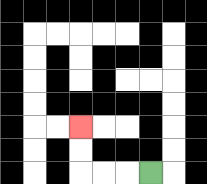{'start': '[6, 7]', 'end': '[3, 5]', 'path_directions': 'L,L,L,U,U', 'path_coordinates': '[[6, 7], [5, 7], [4, 7], [3, 7], [3, 6], [3, 5]]'}